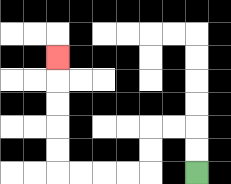{'start': '[8, 7]', 'end': '[2, 2]', 'path_directions': 'U,U,L,L,D,D,L,L,L,L,U,U,U,U,U', 'path_coordinates': '[[8, 7], [8, 6], [8, 5], [7, 5], [6, 5], [6, 6], [6, 7], [5, 7], [4, 7], [3, 7], [2, 7], [2, 6], [2, 5], [2, 4], [2, 3], [2, 2]]'}